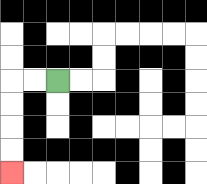{'start': '[2, 3]', 'end': '[0, 7]', 'path_directions': 'L,L,D,D,D,D', 'path_coordinates': '[[2, 3], [1, 3], [0, 3], [0, 4], [0, 5], [0, 6], [0, 7]]'}